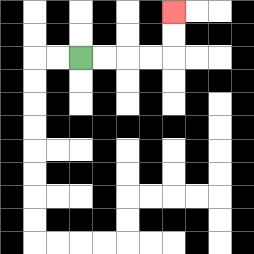{'start': '[3, 2]', 'end': '[7, 0]', 'path_directions': 'R,R,R,R,U,U', 'path_coordinates': '[[3, 2], [4, 2], [5, 2], [6, 2], [7, 2], [7, 1], [7, 0]]'}